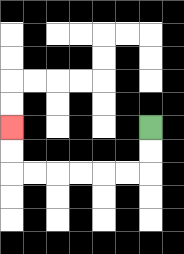{'start': '[6, 5]', 'end': '[0, 5]', 'path_directions': 'D,D,L,L,L,L,L,L,U,U', 'path_coordinates': '[[6, 5], [6, 6], [6, 7], [5, 7], [4, 7], [3, 7], [2, 7], [1, 7], [0, 7], [0, 6], [0, 5]]'}